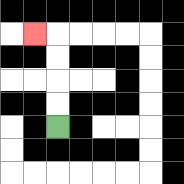{'start': '[2, 5]', 'end': '[1, 1]', 'path_directions': 'U,U,U,U,L', 'path_coordinates': '[[2, 5], [2, 4], [2, 3], [2, 2], [2, 1], [1, 1]]'}